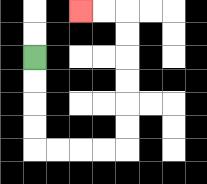{'start': '[1, 2]', 'end': '[3, 0]', 'path_directions': 'D,D,D,D,R,R,R,R,U,U,U,U,U,U,L,L', 'path_coordinates': '[[1, 2], [1, 3], [1, 4], [1, 5], [1, 6], [2, 6], [3, 6], [4, 6], [5, 6], [5, 5], [5, 4], [5, 3], [5, 2], [5, 1], [5, 0], [4, 0], [3, 0]]'}